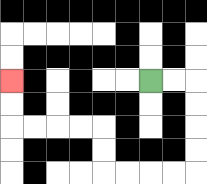{'start': '[6, 3]', 'end': '[0, 3]', 'path_directions': 'R,R,D,D,D,D,L,L,L,L,U,U,L,L,L,L,U,U', 'path_coordinates': '[[6, 3], [7, 3], [8, 3], [8, 4], [8, 5], [8, 6], [8, 7], [7, 7], [6, 7], [5, 7], [4, 7], [4, 6], [4, 5], [3, 5], [2, 5], [1, 5], [0, 5], [0, 4], [0, 3]]'}